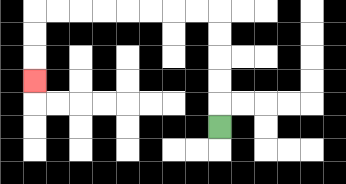{'start': '[9, 5]', 'end': '[1, 3]', 'path_directions': 'U,U,U,U,U,L,L,L,L,L,L,L,L,D,D,D', 'path_coordinates': '[[9, 5], [9, 4], [9, 3], [9, 2], [9, 1], [9, 0], [8, 0], [7, 0], [6, 0], [5, 0], [4, 0], [3, 0], [2, 0], [1, 0], [1, 1], [1, 2], [1, 3]]'}